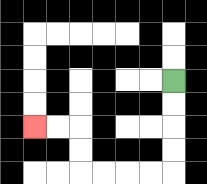{'start': '[7, 3]', 'end': '[1, 5]', 'path_directions': 'D,D,D,D,L,L,L,L,U,U,L,L', 'path_coordinates': '[[7, 3], [7, 4], [7, 5], [7, 6], [7, 7], [6, 7], [5, 7], [4, 7], [3, 7], [3, 6], [3, 5], [2, 5], [1, 5]]'}